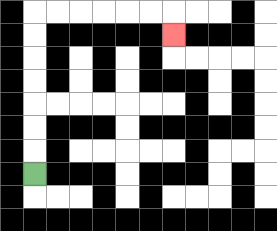{'start': '[1, 7]', 'end': '[7, 1]', 'path_directions': 'U,U,U,U,U,U,U,R,R,R,R,R,R,D', 'path_coordinates': '[[1, 7], [1, 6], [1, 5], [1, 4], [1, 3], [1, 2], [1, 1], [1, 0], [2, 0], [3, 0], [4, 0], [5, 0], [6, 0], [7, 0], [7, 1]]'}